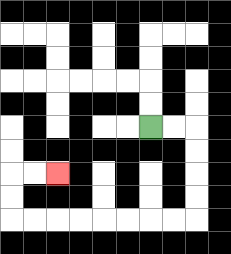{'start': '[6, 5]', 'end': '[2, 7]', 'path_directions': 'R,R,D,D,D,D,L,L,L,L,L,L,L,L,U,U,R,R', 'path_coordinates': '[[6, 5], [7, 5], [8, 5], [8, 6], [8, 7], [8, 8], [8, 9], [7, 9], [6, 9], [5, 9], [4, 9], [3, 9], [2, 9], [1, 9], [0, 9], [0, 8], [0, 7], [1, 7], [2, 7]]'}